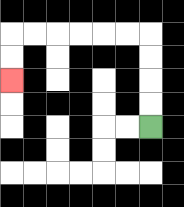{'start': '[6, 5]', 'end': '[0, 3]', 'path_directions': 'U,U,U,U,L,L,L,L,L,L,D,D', 'path_coordinates': '[[6, 5], [6, 4], [6, 3], [6, 2], [6, 1], [5, 1], [4, 1], [3, 1], [2, 1], [1, 1], [0, 1], [0, 2], [0, 3]]'}